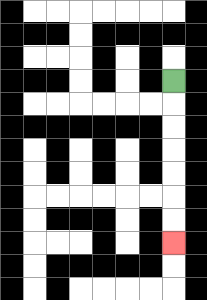{'start': '[7, 3]', 'end': '[7, 10]', 'path_directions': 'D,D,D,D,D,D,D', 'path_coordinates': '[[7, 3], [7, 4], [7, 5], [7, 6], [7, 7], [7, 8], [7, 9], [7, 10]]'}